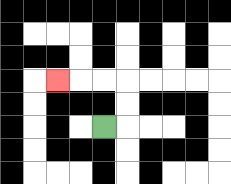{'start': '[4, 5]', 'end': '[2, 3]', 'path_directions': 'R,U,U,L,L,L', 'path_coordinates': '[[4, 5], [5, 5], [5, 4], [5, 3], [4, 3], [3, 3], [2, 3]]'}